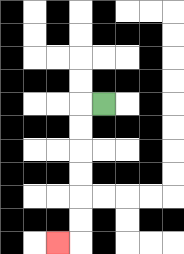{'start': '[4, 4]', 'end': '[2, 10]', 'path_directions': 'L,D,D,D,D,D,D,L', 'path_coordinates': '[[4, 4], [3, 4], [3, 5], [3, 6], [3, 7], [3, 8], [3, 9], [3, 10], [2, 10]]'}